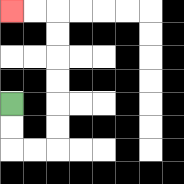{'start': '[0, 4]', 'end': '[0, 0]', 'path_directions': 'D,D,R,R,U,U,U,U,U,U,L,L', 'path_coordinates': '[[0, 4], [0, 5], [0, 6], [1, 6], [2, 6], [2, 5], [2, 4], [2, 3], [2, 2], [2, 1], [2, 0], [1, 0], [0, 0]]'}